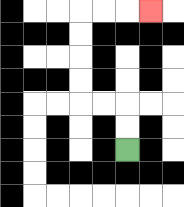{'start': '[5, 6]', 'end': '[6, 0]', 'path_directions': 'U,U,L,L,U,U,U,U,R,R,R', 'path_coordinates': '[[5, 6], [5, 5], [5, 4], [4, 4], [3, 4], [3, 3], [3, 2], [3, 1], [3, 0], [4, 0], [5, 0], [6, 0]]'}